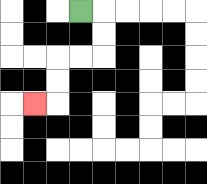{'start': '[3, 0]', 'end': '[1, 4]', 'path_directions': 'R,D,D,L,L,D,D,L', 'path_coordinates': '[[3, 0], [4, 0], [4, 1], [4, 2], [3, 2], [2, 2], [2, 3], [2, 4], [1, 4]]'}